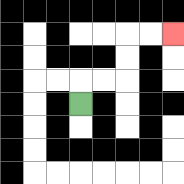{'start': '[3, 4]', 'end': '[7, 1]', 'path_directions': 'U,R,R,U,U,R,R', 'path_coordinates': '[[3, 4], [3, 3], [4, 3], [5, 3], [5, 2], [5, 1], [6, 1], [7, 1]]'}